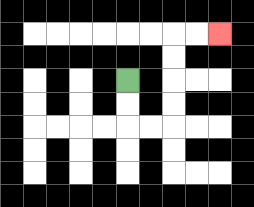{'start': '[5, 3]', 'end': '[9, 1]', 'path_directions': 'D,D,R,R,U,U,U,U,R,R', 'path_coordinates': '[[5, 3], [5, 4], [5, 5], [6, 5], [7, 5], [7, 4], [7, 3], [7, 2], [7, 1], [8, 1], [9, 1]]'}